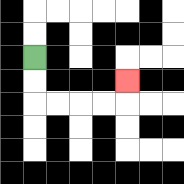{'start': '[1, 2]', 'end': '[5, 3]', 'path_directions': 'D,D,R,R,R,R,U', 'path_coordinates': '[[1, 2], [1, 3], [1, 4], [2, 4], [3, 4], [4, 4], [5, 4], [5, 3]]'}